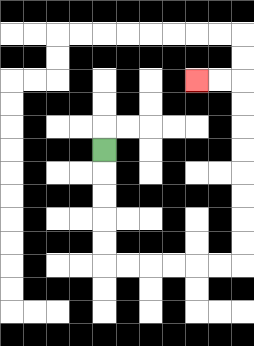{'start': '[4, 6]', 'end': '[8, 3]', 'path_directions': 'D,D,D,D,D,R,R,R,R,R,R,U,U,U,U,U,U,U,U,L,L', 'path_coordinates': '[[4, 6], [4, 7], [4, 8], [4, 9], [4, 10], [4, 11], [5, 11], [6, 11], [7, 11], [8, 11], [9, 11], [10, 11], [10, 10], [10, 9], [10, 8], [10, 7], [10, 6], [10, 5], [10, 4], [10, 3], [9, 3], [8, 3]]'}